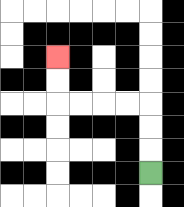{'start': '[6, 7]', 'end': '[2, 2]', 'path_directions': 'U,U,U,L,L,L,L,U,U', 'path_coordinates': '[[6, 7], [6, 6], [6, 5], [6, 4], [5, 4], [4, 4], [3, 4], [2, 4], [2, 3], [2, 2]]'}